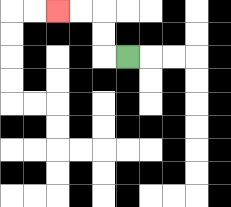{'start': '[5, 2]', 'end': '[2, 0]', 'path_directions': 'L,U,U,L,L', 'path_coordinates': '[[5, 2], [4, 2], [4, 1], [4, 0], [3, 0], [2, 0]]'}